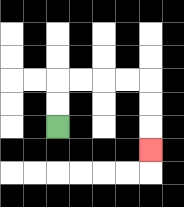{'start': '[2, 5]', 'end': '[6, 6]', 'path_directions': 'U,U,R,R,R,R,D,D,D', 'path_coordinates': '[[2, 5], [2, 4], [2, 3], [3, 3], [4, 3], [5, 3], [6, 3], [6, 4], [6, 5], [6, 6]]'}